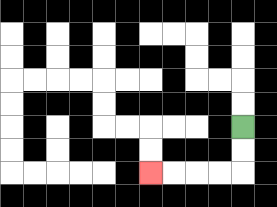{'start': '[10, 5]', 'end': '[6, 7]', 'path_directions': 'D,D,L,L,L,L', 'path_coordinates': '[[10, 5], [10, 6], [10, 7], [9, 7], [8, 7], [7, 7], [6, 7]]'}